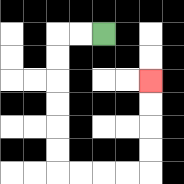{'start': '[4, 1]', 'end': '[6, 3]', 'path_directions': 'L,L,D,D,D,D,D,D,R,R,R,R,U,U,U,U', 'path_coordinates': '[[4, 1], [3, 1], [2, 1], [2, 2], [2, 3], [2, 4], [2, 5], [2, 6], [2, 7], [3, 7], [4, 7], [5, 7], [6, 7], [6, 6], [6, 5], [6, 4], [6, 3]]'}